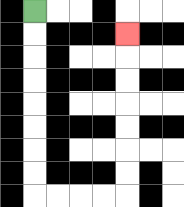{'start': '[1, 0]', 'end': '[5, 1]', 'path_directions': 'D,D,D,D,D,D,D,D,R,R,R,R,U,U,U,U,U,U,U', 'path_coordinates': '[[1, 0], [1, 1], [1, 2], [1, 3], [1, 4], [1, 5], [1, 6], [1, 7], [1, 8], [2, 8], [3, 8], [4, 8], [5, 8], [5, 7], [5, 6], [5, 5], [5, 4], [5, 3], [5, 2], [5, 1]]'}